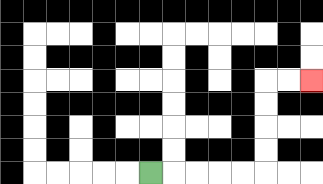{'start': '[6, 7]', 'end': '[13, 3]', 'path_directions': 'R,R,R,R,R,U,U,U,U,R,R', 'path_coordinates': '[[6, 7], [7, 7], [8, 7], [9, 7], [10, 7], [11, 7], [11, 6], [11, 5], [11, 4], [11, 3], [12, 3], [13, 3]]'}